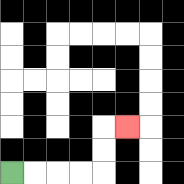{'start': '[0, 7]', 'end': '[5, 5]', 'path_directions': 'R,R,R,R,U,U,R', 'path_coordinates': '[[0, 7], [1, 7], [2, 7], [3, 7], [4, 7], [4, 6], [4, 5], [5, 5]]'}